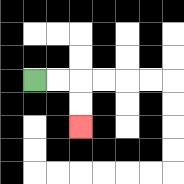{'start': '[1, 3]', 'end': '[3, 5]', 'path_directions': 'R,R,D,D', 'path_coordinates': '[[1, 3], [2, 3], [3, 3], [3, 4], [3, 5]]'}